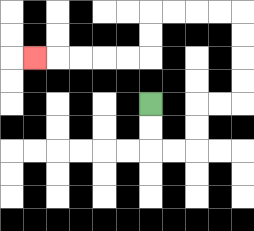{'start': '[6, 4]', 'end': '[1, 2]', 'path_directions': 'D,D,R,R,U,U,R,R,U,U,U,U,L,L,L,L,D,D,L,L,L,L,L', 'path_coordinates': '[[6, 4], [6, 5], [6, 6], [7, 6], [8, 6], [8, 5], [8, 4], [9, 4], [10, 4], [10, 3], [10, 2], [10, 1], [10, 0], [9, 0], [8, 0], [7, 0], [6, 0], [6, 1], [6, 2], [5, 2], [4, 2], [3, 2], [2, 2], [1, 2]]'}